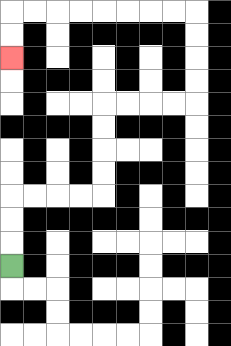{'start': '[0, 11]', 'end': '[0, 2]', 'path_directions': 'U,U,U,R,R,R,R,U,U,U,U,R,R,R,R,U,U,U,U,L,L,L,L,L,L,L,L,D,D', 'path_coordinates': '[[0, 11], [0, 10], [0, 9], [0, 8], [1, 8], [2, 8], [3, 8], [4, 8], [4, 7], [4, 6], [4, 5], [4, 4], [5, 4], [6, 4], [7, 4], [8, 4], [8, 3], [8, 2], [8, 1], [8, 0], [7, 0], [6, 0], [5, 0], [4, 0], [3, 0], [2, 0], [1, 0], [0, 0], [0, 1], [0, 2]]'}